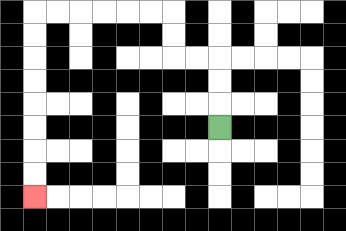{'start': '[9, 5]', 'end': '[1, 8]', 'path_directions': 'U,U,U,L,L,U,U,L,L,L,L,L,L,D,D,D,D,D,D,D,D', 'path_coordinates': '[[9, 5], [9, 4], [9, 3], [9, 2], [8, 2], [7, 2], [7, 1], [7, 0], [6, 0], [5, 0], [4, 0], [3, 0], [2, 0], [1, 0], [1, 1], [1, 2], [1, 3], [1, 4], [1, 5], [1, 6], [1, 7], [1, 8]]'}